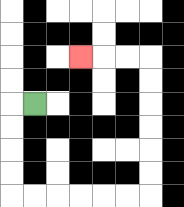{'start': '[1, 4]', 'end': '[3, 2]', 'path_directions': 'L,D,D,D,D,R,R,R,R,R,R,U,U,U,U,U,U,L,L,L', 'path_coordinates': '[[1, 4], [0, 4], [0, 5], [0, 6], [0, 7], [0, 8], [1, 8], [2, 8], [3, 8], [4, 8], [5, 8], [6, 8], [6, 7], [6, 6], [6, 5], [6, 4], [6, 3], [6, 2], [5, 2], [4, 2], [3, 2]]'}